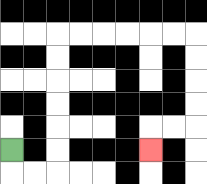{'start': '[0, 6]', 'end': '[6, 6]', 'path_directions': 'D,R,R,U,U,U,U,U,U,R,R,R,R,R,R,D,D,D,D,L,L,D', 'path_coordinates': '[[0, 6], [0, 7], [1, 7], [2, 7], [2, 6], [2, 5], [2, 4], [2, 3], [2, 2], [2, 1], [3, 1], [4, 1], [5, 1], [6, 1], [7, 1], [8, 1], [8, 2], [8, 3], [8, 4], [8, 5], [7, 5], [6, 5], [6, 6]]'}